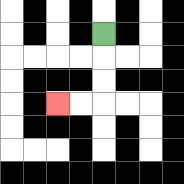{'start': '[4, 1]', 'end': '[2, 4]', 'path_directions': 'D,D,D,L,L', 'path_coordinates': '[[4, 1], [4, 2], [4, 3], [4, 4], [3, 4], [2, 4]]'}